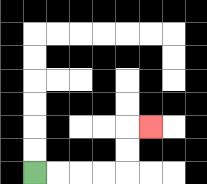{'start': '[1, 7]', 'end': '[6, 5]', 'path_directions': 'R,R,R,R,U,U,R', 'path_coordinates': '[[1, 7], [2, 7], [3, 7], [4, 7], [5, 7], [5, 6], [5, 5], [6, 5]]'}